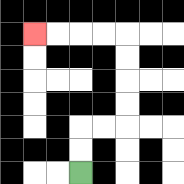{'start': '[3, 7]', 'end': '[1, 1]', 'path_directions': 'U,U,R,R,U,U,U,U,L,L,L,L', 'path_coordinates': '[[3, 7], [3, 6], [3, 5], [4, 5], [5, 5], [5, 4], [5, 3], [5, 2], [5, 1], [4, 1], [3, 1], [2, 1], [1, 1]]'}